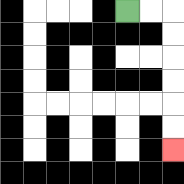{'start': '[5, 0]', 'end': '[7, 6]', 'path_directions': 'R,R,D,D,D,D,D,D', 'path_coordinates': '[[5, 0], [6, 0], [7, 0], [7, 1], [7, 2], [7, 3], [7, 4], [7, 5], [7, 6]]'}